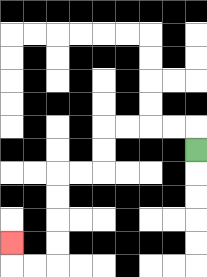{'start': '[8, 6]', 'end': '[0, 10]', 'path_directions': 'U,L,L,L,L,D,D,L,L,D,D,D,D,L,L,U', 'path_coordinates': '[[8, 6], [8, 5], [7, 5], [6, 5], [5, 5], [4, 5], [4, 6], [4, 7], [3, 7], [2, 7], [2, 8], [2, 9], [2, 10], [2, 11], [1, 11], [0, 11], [0, 10]]'}